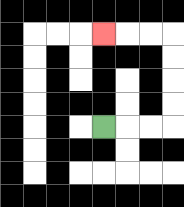{'start': '[4, 5]', 'end': '[4, 1]', 'path_directions': 'R,R,R,U,U,U,U,L,L,L', 'path_coordinates': '[[4, 5], [5, 5], [6, 5], [7, 5], [7, 4], [7, 3], [7, 2], [7, 1], [6, 1], [5, 1], [4, 1]]'}